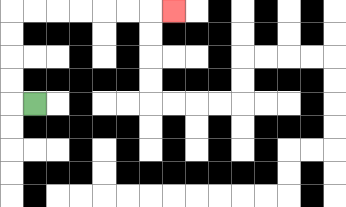{'start': '[1, 4]', 'end': '[7, 0]', 'path_directions': 'L,U,U,U,U,R,R,R,R,R,R,R', 'path_coordinates': '[[1, 4], [0, 4], [0, 3], [0, 2], [0, 1], [0, 0], [1, 0], [2, 0], [3, 0], [4, 0], [5, 0], [6, 0], [7, 0]]'}